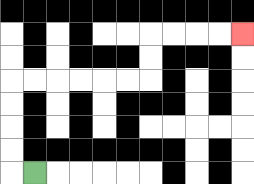{'start': '[1, 7]', 'end': '[10, 1]', 'path_directions': 'L,U,U,U,U,R,R,R,R,R,R,U,U,R,R,R,R', 'path_coordinates': '[[1, 7], [0, 7], [0, 6], [0, 5], [0, 4], [0, 3], [1, 3], [2, 3], [3, 3], [4, 3], [5, 3], [6, 3], [6, 2], [6, 1], [7, 1], [8, 1], [9, 1], [10, 1]]'}